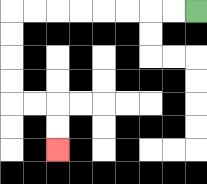{'start': '[8, 0]', 'end': '[2, 6]', 'path_directions': 'L,L,L,L,L,L,L,L,D,D,D,D,R,R,D,D', 'path_coordinates': '[[8, 0], [7, 0], [6, 0], [5, 0], [4, 0], [3, 0], [2, 0], [1, 0], [0, 0], [0, 1], [0, 2], [0, 3], [0, 4], [1, 4], [2, 4], [2, 5], [2, 6]]'}